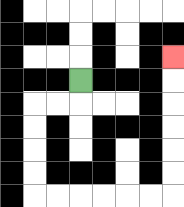{'start': '[3, 3]', 'end': '[7, 2]', 'path_directions': 'D,L,L,D,D,D,D,R,R,R,R,R,R,U,U,U,U,U,U', 'path_coordinates': '[[3, 3], [3, 4], [2, 4], [1, 4], [1, 5], [1, 6], [1, 7], [1, 8], [2, 8], [3, 8], [4, 8], [5, 8], [6, 8], [7, 8], [7, 7], [7, 6], [7, 5], [7, 4], [7, 3], [7, 2]]'}